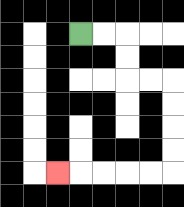{'start': '[3, 1]', 'end': '[2, 7]', 'path_directions': 'R,R,D,D,R,R,D,D,D,D,L,L,L,L,L', 'path_coordinates': '[[3, 1], [4, 1], [5, 1], [5, 2], [5, 3], [6, 3], [7, 3], [7, 4], [7, 5], [7, 6], [7, 7], [6, 7], [5, 7], [4, 7], [3, 7], [2, 7]]'}